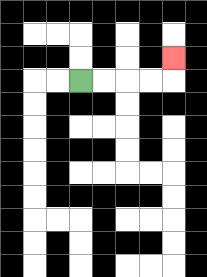{'start': '[3, 3]', 'end': '[7, 2]', 'path_directions': 'R,R,R,R,U', 'path_coordinates': '[[3, 3], [4, 3], [5, 3], [6, 3], [7, 3], [7, 2]]'}